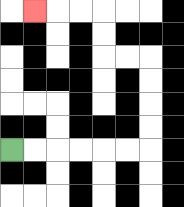{'start': '[0, 6]', 'end': '[1, 0]', 'path_directions': 'R,R,R,R,R,R,U,U,U,U,L,L,U,U,L,L,L', 'path_coordinates': '[[0, 6], [1, 6], [2, 6], [3, 6], [4, 6], [5, 6], [6, 6], [6, 5], [6, 4], [6, 3], [6, 2], [5, 2], [4, 2], [4, 1], [4, 0], [3, 0], [2, 0], [1, 0]]'}